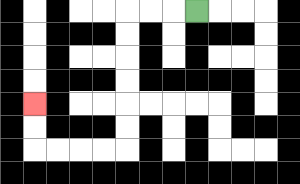{'start': '[8, 0]', 'end': '[1, 4]', 'path_directions': 'L,L,L,D,D,D,D,D,D,L,L,L,L,U,U', 'path_coordinates': '[[8, 0], [7, 0], [6, 0], [5, 0], [5, 1], [5, 2], [5, 3], [5, 4], [5, 5], [5, 6], [4, 6], [3, 6], [2, 6], [1, 6], [1, 5], [1, 4]]'}